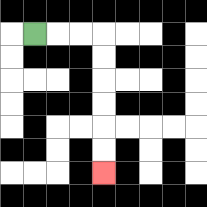{'start': '[1, 1]', 'end': '[4, 7]', 'path_directions': 'R,R,R,D,D,D,D,D,D', 'path_coordinates': '[[1, 1], [2, 1], [3, 1], [4, 1], [4, 2], [4, 3], [4, 4], [4, 5], [4, 6], [4, 7]]'}